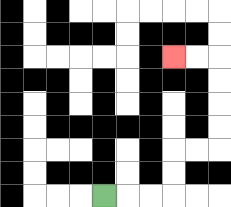{'start': '[4, 8]', 'end': '[7, 2]', 'path_directions': 'R,R,R,U,U,R,R,U,U,U,U,L,L', 'path_coordinates': '[[4, 8], [5, 8], [6, 8], [7, 8], [7, 7], [7, 6], [8, 6], [9, 6], [9, 5], [9, 4], [9, 3], [9, 2], [8, 2], [7, 2]]'}